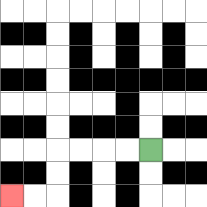{'start': '[6, 6]', 'end': '[0, 8]', 'path_directions': 'L,L,L,L,D,D,L,L', 'path_coordinates': '[[6, 6], [5, 6], [4, 6], [3, 6], [2, 6], [2, 7], [2, 8], [1, 8], [0, 8]]'}